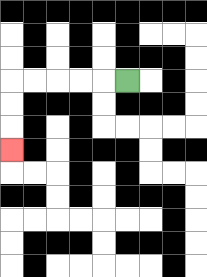{'start': '[5, 3]', 'end': '[0, 6]', 'path_directions': 'L,L,L,L,L,D,D,D', 'path_coordinates': '[[5, 3], [4, 3], [3, 3], [2, 3], [1, 3], [0, 3], [0, 4], [0, 5], [0, 6]]'}